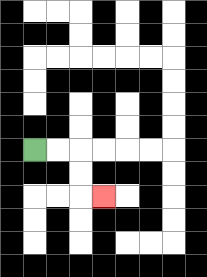{'start': '[1, 6]', 'end': '[4, 8]', 'path_directions': 'R,R,D,D,R', 'path_coordinates': '[[1, 6], [2, 6], [3, 6], [3, 7], [3, 8], [4, 8]]'}